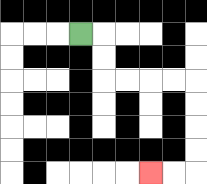{'start': '[3, 1]', 'end': '[6, 7]', 'path_directions': 'R,D,D,R,R,R,R,D,D,D,D,L,L', 'path_coordinates': '[[3, 1], [4, 1], [4, 2], [4, 3], [5, 3], [6, 3], [7, 3], [8, 3], [8, 4], [8, 5], [8, 6], [8, 7], [7, 7], [6, 7]]'}